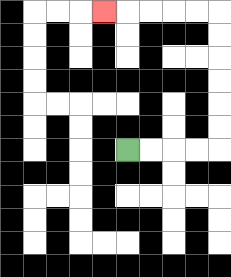{'start': '[5, 6]', 'end': '[4, 0]', 'path_directions': 'R,R,R,R,U,U,U,U,U,U,L,L,L,L,L', 'path_coordinates': '[[5, 6], [6, 6], [7, 6], [8, 6], [9, 6], [9, 5], [9, 4], [9, 3], [9, 2], [9, 1], [9, 0], [8, 0], [7, 0], [6, 0], [5, 0], [4, 0]]'}